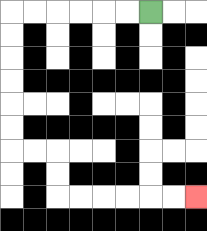{'start': '[6, 0]', 'end': '[8, 8]', 'path_directions': 'L,L,L,L,L,L,D,D,D,D,D,D,R,R,D,D,R,R,R,R,R,R', 'path_coordinates': '[[6, 0], [5, 0], [4, 0], [3, 0], [2, 0], [1, 0], [0, 0], [0, 1], [0, 2], [0, 3], [0, 4], [0, 5], [0, 6], [1, 6], [2, 6], [2, 7], [2, 8], [3, 8], [4, 8], [5, 8], [6, 8], [7, 8], [8, 8]]'}